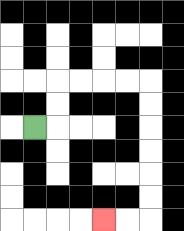{'start': '[1, 5]', 'end': '[4, 9]', 'path_directions': 'R,U,U,R,R,R,R,D,D,D,D,D,D,L,L', 'path_coordinates': '[[1, 5], [2, 5], [2, 4], [2, 3], [3, 3], [4, 3], [5, 3], [6, 3], [6, 4], [6, 5], [6, 6], [6, 7], [6, 8], [6, 9], [5, 9], [4, 9]]'}